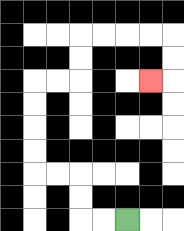{'start': '[5, 9]', 'end': '[6, 3]', 'path_directions': 'L,L,U,U,L,L,U,U,U,U,R,R,U,U,R,R,R,R,D,D,L', 'path_coordinates': '[[5, 9], [4, 9], [3, 9], [3, 8], [3, 7], [2, 7], [1, 7], [1, 6], [1, 5], [1, 4], [1, 3], [2, 3], [3, 3], [3, 2], [3, 1], [4, 1], [5, 1], [6, 1], [7, 1], [7, 2], [7, 3], [6, 3]]'}